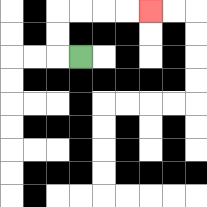{'start': '[3, 2]', 'end': '[6, 0]', 'path_directions': 'L,U,U,R,R,R,R', 'path_coordinates': '[[3, 2], [2, 2], [2, 1], [2, 0], [3, 0], [4, 0], [5, 0], [6, 0]]'}